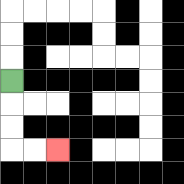{'start': '[0, 3]', 'end': '[2, 6]', 'path_directions': 'D,D,D,R,R', 'path_coordinates': '[[0, 3], [0, 4], [0, 5], [0, 6], [1, 6], [2, 6]]'}